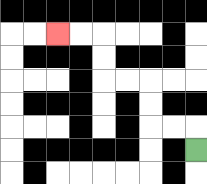{'start': '[8, 6]', 'end': '[2, 1]', 'path_directions': 'U,L,L,U,U,L,L,U,U,L,L', 'path_coordinates': '[[8, 6], [8, 5], [7, 5], [6, 5], [6, 4], [6, 3], [5, 3], [4, 3], [4, 2], [4, 1], [3, 1], [2, 1]]'}